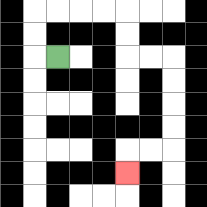{'start': '[2, 2]', 'end': '[5, 7]', 'path_directions': 'L,U,U,R,R,R,R,D,D,R,R,D,D,D,D,L,L,D', 'path_coordinates': '[[2, 2], [1, 2], [1, 1], [1, 0], [2, 0], [3, 0], [4, 0], [5, 0], [5, 1], [5, 2], [6, 2], [7, 2], [7, 3], [7, 4], [7, 5], [7, 6], [6, 6], [5, 6], [5, 7]]'}